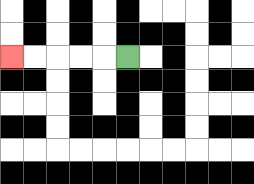{'start': '[5, 2]', 'end': '[0, 2]', 'path_directions': 'L,L,L,L,L', 'path_coordinates': '[[5, 2], [4, 2], [3, 2], [2, 2], [1, 2], [0, 2]]'}